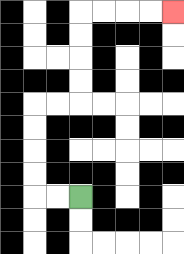{'start': '[3, 8]', 'end': '[7, 0]', 'path_directions': 'L,L,U,U,U,U,R,R,U,U,U,U,R,R,R,R', 'path_coordinates': '[[3, 8], [2, 8], [1, 8], [1, 7], [1, 6], [1, 5], [1, 4], [2, 4], [3, 4], [3, 3], [3, 2], [3, 1], [3, 0], [4, 0], [5, 0], [6, 0], [7, 0]]'}